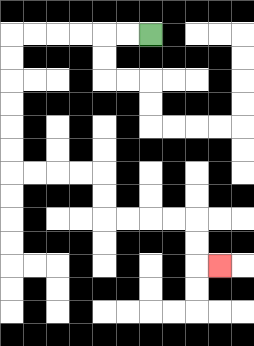{'start': '[6, 1]', 'end': '[9, 11]', 'path_directions': 'L,L,L,L,L,L,D,D,D,D,D,D,R,R,R,R,D,D,R,R,R,R,D,D,R', 'path_coordinates': '[[6, 1], [5, 1], [4, 1], [3, 1], [2, 1], [1, 1], [0, 1], [0, 2], [0, 3], [0, 4], [0, 5], [0, 6], [0, 7], [1, 7], [2, 7], [3, 7], [4, 7], [4, 8], [4, 9], [5, 9], [6, 9], [7, 9], [8, 9], [8, 10], [8, 11], [9, 11]]'}